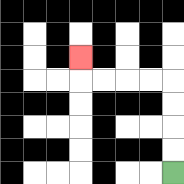{'start': '[7, 7]', 'end': '[3, 2]', 'path_directions': 'U,U,U,U,L,L,L,L,U', 'path_coordinates': '[[7, 7], [7, 6], [7, 5], [7, 4], [7, 3], [6, 3], [5, 3], [4, 3], [3, 3], [3, 2]]'}